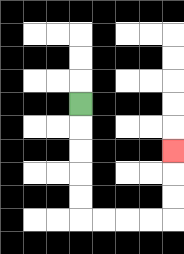{'start': '[3, 4]', 'end': '[7, 6]', 'path_directions': 'D,D,D,D,D,R,R,R,R,U,U,U', 'path_coordinates': '[[3, 4], [3, 5], [3, 6], [3, 7], [3, 8], [3, 9], [4, 9], [5, 9], [6, 9], [7, 9], [7, 8], [7, 7], [7, 6]]'}